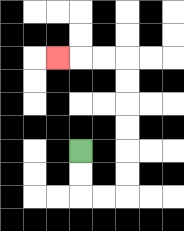{'start': '[3, 6]', 'end': '[2, 2]', 'path_directions': 'D,D,R,R,U,U,U,U,U,U,L,L,L', 'path_coordinates': '[[3, 6], [3, 7], [3, 8], [4, 8], [5, 8], [5, 7], [5, 6], [5, 5], [5, 4], [5, 3], [5, 2], [4, 2], [3, 2], [2, 2]]'}